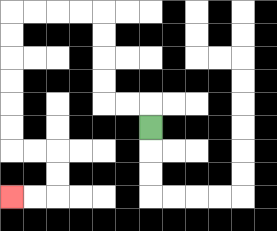{'start': '[6, 5]', 'end': '[0, 8]', 'path_directions': 'U,L,L,U,U,U,U,L,L,L,L,D,D,D,D,D,D,R,R,D,D,L,L', 'path_coordinates': '[[6, 5], [6, 4], [5, 4], [4, 4], [4, 3], [4, 2], [4, 1], [4, 0], [3, 0], [2, 0], [1, 0], [0, 0], [0, 1], [0, 2], [0, 3], [0, 4], [0, 5], [0, 6], [1, 6], [2, 6], [2, 7], [2, 8], [1, 8], [0, 8]]'}